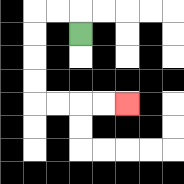{'start': '[3, 1]', 'end': '[5, 4]', 'path_directions': 'U,L,L,D,D,D,D,R,R,R,R', 'path_coordinates': '[[3, 1], [3, 0], [2, 0], [1, 0], [1, 1], [1, 2], [1, 3], [1, 4], [2, 4], [3, 4], [4, 4], [5, 4]]'}